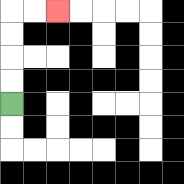{'start': '[0, 4]', 'end': '[2, 0]', 'path_directions': 'U,U,U,U,R,R', 'path_coordinates': '[[0, 4], [0, 3], [0, 2], [0, 1], [0, 0], [1, 0], [2, 0]]'}